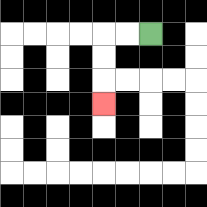{'start': '[6, 1]', 'end': '[4, 4]', 'path_directions': 'L,L,D,D,D', 'path_coordinates': '[[6, 1], [5, 1], [4, 1], [4, 2], [4, 3], [4, 4]]'}